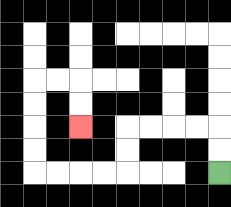{'start': '[9, 7]', 'end': '[3, 5]', 'path_directions': 'U,U,L,L,L,L,D,D,L,L,L,L,U,U,U,U,R,R,D,D', 'path_coordinates': '[[9, 7], [9, 6], [9, 5], [8, 5], [7, 5], [6, 5], [5, 5], [5, 6], [5, 7], [4, 7], [3, 7], [2, 7], [1, 7], [1, 6], [1, 5], [1, 4], [1, 3], [2, 3], [3, 3], [3, 4], [3, 5]]'}